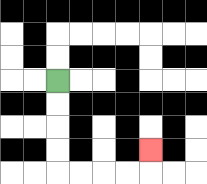{'start': '[2, 3]', 'end': '[6, 6]', 'path_directions': 'D,D,D,D,R,R,R,R,U', 'path_coordinates': '[[2, 3], [2, 4], [2, 5], [2, 6], [2, 7], [3, 7], [4, 7], [5, 7], [6, 7], [6, 6]]'}